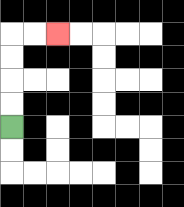{'start': '[0, 5]', 'end': '[2, 1]', 'path_directions': 'U,U,U,U,R,R', 'path_coordinates': '[[0, 5], [0, 4], [0, 3], [0, 2], [0, 1], [1, 1], [2, 1]]'}